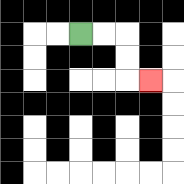{'start': '[3, 1]', 'end': '[6, 3]', 'path_directions': 'R,R,D,D,R', 'path_coordinates': '[[3, 1], [4, 1], [5, 1], [5, 2], [5, 3], [6, 3]]'}